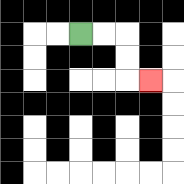{'start': '[3, 1]', 'end': '[6, 3]', 'path_directions': 'R,R,D,D,R', 'path_coordinates': '[[3, 1], [4, 1], [5, 1], [5, 2], [5, 3], [6, 3]]'}